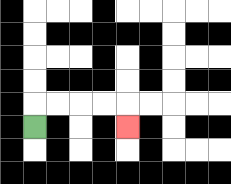{'start': '[1, 5]', 'end': '[5, 5]', 'path_directions': 'U,R,R,R,R,D', 'path_coordinates': '[[1, 5], [1, 4], [2, 4], [3, 4], [4, 4], [5, 4], [5, 5]]'}